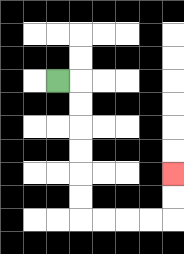{'start': '[2, 3]', 'end': '[7, 7]', 'path_directions': 'R,D,D,D,D,D,D,R,R,R,R,U,U', 'path_coordinates': '[[2, 3], [3, 3], [3, 4], [3, 5], [3, 6], [3, 7], [3, 8], [3, 9], [4, 9], [5, 9], [6, 9], [7, 9], [7, 8], [7, 7]]'}